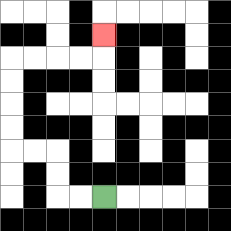{'start': '[4, 8]', 'end': '[4, 1]', 'path_directions': 'L,L,U,U,L,L,U,U,U,U,R,R,R,R,U', 'path_coordinates': '[[4, 8], [3, 8], [2, 8], [2, 7], [2, 6], [1, 6], [0, 6], [0, 5], [0, 4], [0, 3], [0, 2], [1, 2], [2, 2], [3, 2], [4, 2], [4, 1]]'}